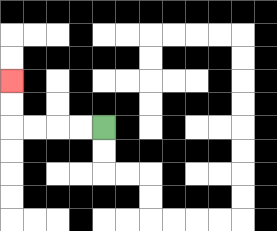{'start': '[4, 5]', 'end': '[0, 3]', 'path_directions': 'L,L,L,L,U,U', 'path_coordinates': '[[4, 5], [3, 5], [2, 5], [1, 5], [0, 5], [0, 4], [0, 3]]'}